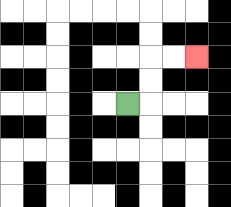{'start': '[5, 4]', 'end': '[8, 2]', 'path_directions': 'R,U,U,R,R', 'path_coordinates': '[[5, 4], [6, 4], [6, 3], [6, 2], [7, 2], [8, 2]]'}